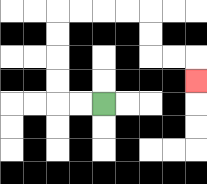{'start': '[4, 4]', 'end': '[8, 3]', 'path_directions': 'L,L,U,U,U,U,R,R,R,R,D,D,R,R,D', 'path_coordinates': '[[4, 4], [3, 4], [2, 4], [2, 3], [2, 2], [2, 1], [2, 0], [3, 0], [4, 0], [5, 0], [6, 0], [6, 1], [6, 2], [7, 2], [8, 2], [8, 3]]'}